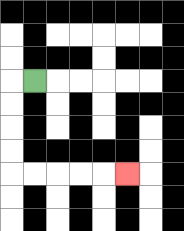{'start': '[1, 3]', 'end': '[5, 7]', 'path_directions': 'L,D,D,D,D,R,R,R,R,R', 'path_coordinates': '[[1, 3], [0, 3], [0, 4], [0, 5], [0, 6], [0, 7], [1, 7], [2, 7], [3, 7], [4, 7], [5, 7]]'}